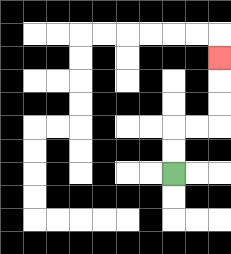{'start': '[7, 7]', 'end': '[9, 2]', 'path_directions': 'U,U,R,R,U,U,U', 'path_coordinates': '[[7, 7], [7, 6], [7, 5], [8, 5], [9, 5], [9, 4], [9, 3], [9, 2]]'}